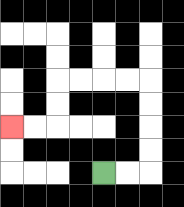{'start': '[4, 7]', 'end': '[0, 5]', 'path_directions': 'R,R,U,U,U,U,L,L,L,L,D,D,L,L', 'path_coordinates': '[[4, 7], [5, 7], [6, 7], [6, 6], [6, 5], [6, 4], [6, 3], [5, 3], [4, 3], [3, 3], [2, 3], [2, 4], [2, 5], [1, 5], [0, 5]]'}